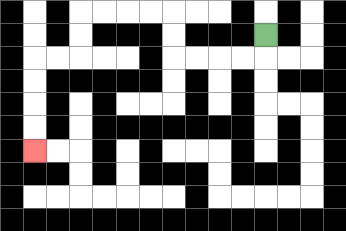{'start': '[11, 1]', 'end': '[1, 6]', 'path_directions': 'D,L,L,L,L,U,U,L,L,L,L,D,D,L,L,D,D,D,D', 'path_coordinates': '[[11, 1], [11, 2], [10, 2], [9, 2], [8, 2], [7, 2], [7, 1], [7, 0], [6, 0], [5, 0], [4, 0], [3, 0], [3, 1], [3, 2], [2, 2], [1, 2], [1, 3], [1, 4], [1, 5], [1, 6]]'}